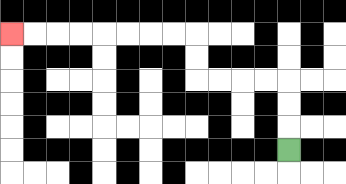{'start': '[12, 6]', 'end': '[0, 1]', 'path_directions': 'U,U,U,L,L,L,L,U,U,L,L,L,L,L,L,L,L', 'path_coordinates': '[[12, 6], [12, 5], [12, 4], [12, 3], [11, 3], [10, 3], [9, 3], [8, 3], [8, 2], [8, 1], [7, 1], [6, 1], [5, 1], [4, 1], [3, 1], [2, 1], [1, 1], [0, 1]]'}